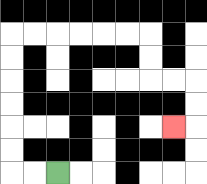{'start': '[2, 7]', 'end': '[7, 5]', 'path_directions': 'L,L,U,U,U,U,U,U,R,R,R,R,R,R,D,D,R,R,D,D,L', 'path_coordinates': '[[2, 7], [1, 7], [0, 7], [0, 6], [0, 5], [0, 4], [0, 3], [0, 2], [0, 1], [1, 1], [2, 1], [3, 1], [4, 1], [5, 1], [6, 1], [6, 2], [6, 3], [7, 3], [8, 3], [8, 4], [8, 5], [7, 5]]'}